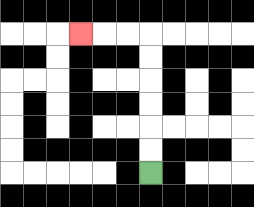{'start': '[6, 7]', 'end': '[3, 1]', 'path_directions': 'U,U,U,U,U,U,L,L,L', 'path_coordinates': '[[6, 7], [6, 6], [6, 5], [6, 4], [6, 3], [6, 2], [6, 1], [5, 1], [4, 1], [3, 1]]'}